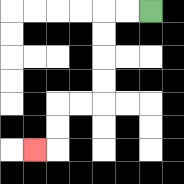{'start': '[6, 0]', 'end': '[1, 6]', 'path_directions': 'L,L,D,D,D,D,L,L,D,D,L', 'path_coordinates': '[[6, 0], [5, 0], [4, 0], [4, 1], [4, 2], [4, 3], [4, 4], [3, 4], [2, 4], [2, 5], [2, 6], [1, 6]]'}